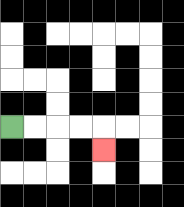{'start': '[0, 5]', 'end': '[4, 6]', 'path_directions': 'R,R,R,R,D', 'path_coordinates': '[[0, 5], [1, 5], [2, 5], [3, 5], [4, 5], [4, 6]]'}